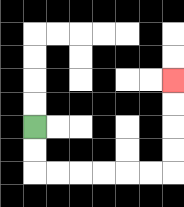{'start': '[1, 5]', 'end': '[7, 3]', 'path_directions': 'D,D,R,R,R,R,R,R,U,U,U,U', 'path_coordinates': '[[1, 5], [1, 6], [1, 7], [2, 7], [3, 7], [4, 7], [5, 7], [6, 7], [7, 7], [7, 6], [7, 5], [7, 4], [7, 3]]'}